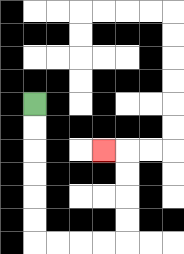{'start': '[1, 4]', 'end': '[4, 6]', 'path_directions': 'D,D,D,D,D,D,R,R,R,R,U,U,U,U,L', 'path_coordinates': '[[1, 4], [1, 5], [1, 6], [1, 7], [1, 8], [1, 9], [1, 10], [2, 10], [3, 10], [4, 10], [5, 10], [5, 9], [5, 8], [5, 7], [5, 6], [4, 6]]'}